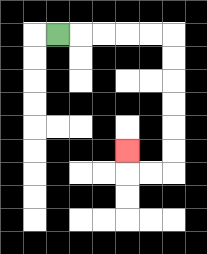{'start': '[2, 1]', 'end': '[5, 6]', 'path_directions': 'R,R,R,R,R,D,D,D,D,D,D,L,L,U', 'path_coordinates': '[[2, 1], [3, 1], [4, 1], [5, 1], [6, 1], [7, 1], [7, 2], [7, 3], [7, 4], [7, 5], [7, 6], [7, 7], [6, 7], [5, 7], [5, 6]]'}